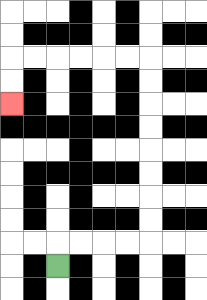{'start': '[2, 11]', 'end': '[0, 4]', 'path_directions': 'U,R,R,R,R,U,U,U,U,U,U,U,U,L,L,L,L,L,L,D,D', 'path_coordinates': '[[2, 11], [2, 10], [3, 10], [4, 10], [5, 10], [6, 10], [6, 9], [6, 8], [6, 7], [6, 6], [6, 5], [6, 4], [6, 3], [6, 2], [5, 2], [4, 2], [3, 2], [2, 2], [1, 2], [0, 2], [0, 3], [0, 4]]'}